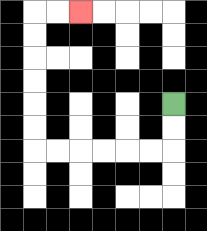{'start': '[7, 4]', 'end': '[3, 0]', 'path_directions': 'D,D,L,L,L,L,L,L,U,U,U,U,U,U,R,R', 'path_coordinates': '[[7, 4], [7, 5], [7, 6], [6, 6], [5, 6], [4, 6], [3, 6], [2, 6], [1, 6], [1, 5], [1, 4], [1, 3], [1, 2], [1, 1], [1, 0], [2, 0], [3, 0]]'}